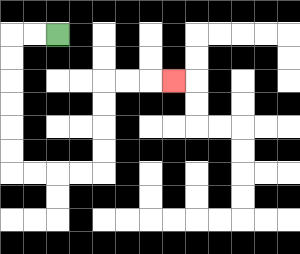{'start': '[2, 1]', 'end': '[7, 3]', 'path_directions': 'L,L,D,D,D,D,D,D,R,R,R,R,U,U,U,U,R,R,R', 'path_coordinates': '[[2, 1], [1, 1], [0, 1], [0, 2], [0, 3], [0, 4], [0, 5], [0, 6], [0, 7], [1, 7], [2, 7], [3, 7], [4, 7], [4, 6], [4, 5], [4, 4], [4, 3], [5, 3], [6, 3], [7, 3]]'}